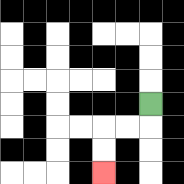{'start': '[6, 4]', 'end': '[4, 7]', 'path_directions': 'D,L,L,D,D', 'path_coordinates': '[[6, 4], [6, 5], [5, 5], [4, 5], [4, 6], [4, 7]]'}